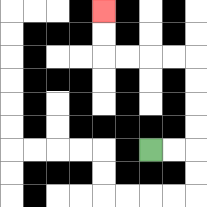{'start': '[6, 6]', 'end': '[4, 0]', 'path_directions': 'R,R,U,U,U,U,L,L,L,L,U,U', 'path_coordinates': '[[6, 6], [7, 6], [8, 6], [8, 5], [8, 4], [8, 3], [8, 2], [7, 2], [6, 2], [5, 2], [4, 2], [4, 1], [4, 0]]'}